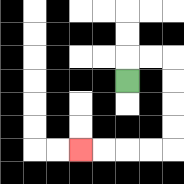{'start': '[5, 3]', 'end': '[3, 6]', 'path_directions': 'U,R,R,D,D,D,D,L,L,L,L', 'path_coordinates': '[[5, 3], [5, 2], [6, 2], [7, 2], [7, 3], [7, 4], [7, 5], [7, 6], [6, 6], [5, 6], [4, 6], [3, 6]]'}